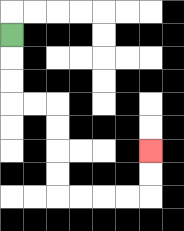{'start': '[0, 1]', 'end': '[6, 6]', 'path_directions': 'D,D,D,R,R,D,D,D,D,R,R,R,R,U,U', 'path_coordinates': '[[0, 1], [0, 2], [0, 3], [0, 4], [1, 4], [2, 4], [2, 5], [2, 6], [2, 7], [2, 8], [3, 8], [4, 8], [5, 8], [6, 8], [6, 7], [6, 6]]'}